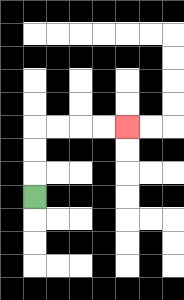{'start': '[1, 8]', 'end': '[5, 5]', 'path_directions': 'U,U,U,R,R,R,R', 'path_coordinates': '[[1, 8], [1, 7], [1, 6], [1, 5], [2, 5], [3, 5], [4, 5], [5, 5]]'}